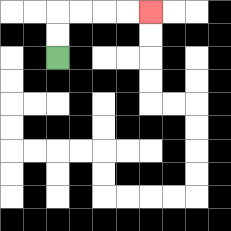{'start': '[2, 2]', 'end': '[6, 0]', 'path_directions': 'U,U,R,R,R,R', 'path_coordinates': '[[2, 2], [2, 1], [2, 0], [3, 0], [4, 0], [5, 0], [6, 0]]'}